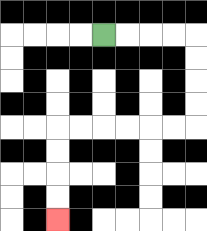{'start': '[4, 1]', 'end': '[2, 9]', 'path_directions': 'R,R,R,R,D,D,D,D,L,L,L,L,L,L,D,D,D,D', 'path_coordinates': '[[4, 1], [5, 1], [6, 1], [7, 1], [8, 1], [8, 2], [8, 3], [8, 4], [8, 5], [7, 5], [6, 5], [5, 5], [4, 5], [3, 5], [2, 5], [2, 6], [2, 7], [2, 8], [2, 9]]'}